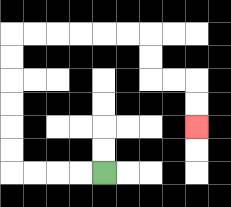{'start': '[4, 7]', 'end': '[8, 5]', 'path_directions': 'L,L,L,L,U,U,U,U,U,U,R,R,R,R,R,R,D,D,R,R,D,D', 'path_coordinates': '[[4, 7], [3, 7], [2, 7], [1, 7], [0, 7], [0, 6], [0, 5], [0, 4], [0, 3], [0, 2], [0, 1], [1, 1], [2, 1], [3, 1], [4, 1], [5, 1], [6, 1], [6, 2], [6, 3], [7, 3], [8, 3], [8, 4], [8, 5]]'}